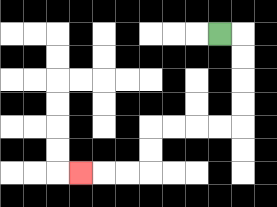{'start': '[9, 1]', 'end': '[3, 7]', 'path_directions': 'R,D,D,D,D,L,L,L,L,D,D,L,L,L', 'path_coordinates': '[[9, 1], [10, 1], [10, 2], [10, 3], [10, 4], [10, 5], [9, 5], [8, 5], [7, 5], [6, 5], [6, 6], [6, 7], [5, 7], [4, 7], [3, 7]]'}